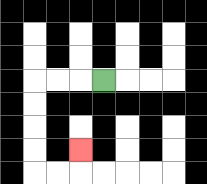{'start': '[4, 3]', 'end': '[3, 6]', 'path_directions': 'L,L,L,D,D,D,D,R,R,U', 'path_coordinates': '[[4, 3], [3, 3], [2, 3], [1, 3], [1, 4], [1, 5], [1, 6], [1, 7], [2, 7], [3, 7], [3, 6]]'}